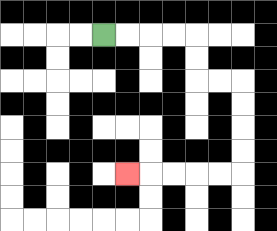{'start': '[4, 1]', 'end': '[5, 7]', 'path_directions': 'R,R,R,R,D,D,R,R,D,D,D,D,L,L,L,L,L', 'path_coordinates': '[[4, 1], [5, 1], [6, 1], [7, 1], [8, 1], [8, 2], [8, 3], [9, 3], [10, 3], [10, 4], [10, 5], [10, 6], [10, 7], [9, 7], [8, 7], [7, 7], [6, 7], [5, 7]]'}